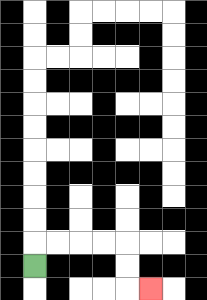{'start': '[1, 11]', 'end': '[6, 12]', 'path_directions': 'U,R,R,R,R,D,D,R', 'path_coordinates': '[[1, 11], [1, 10], [2, 10], [3, 10], [4, 10], [5, 10], [5, 11], [5, 12], [6, 12]]'}